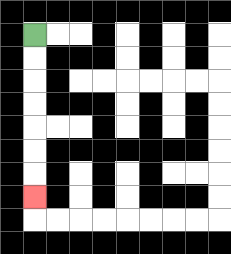{'start': '[1, 1]', 'end': '[1, 8]', 'path_directions': 'D,D,D,D,D,D,D', 'path_coordinates': '[[1, 1], [1, 2], [1, 3], [1, 4], [1, 5], [1, 6], [1, 7], [1, 8]]'}